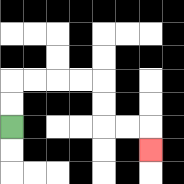{'start': '[0, 5]', 'end': '[6, 6]', 'path_directions': 'U,U,R,R,R,R,D,D,R,R,D', 'path_coordinates': '[[0, 5], [0, 4], [0, 3], [1, 3], [2, 3], [3, 3], [4, 3], [4, 4], [4, 5], [5, 5], [6, 5], [6, 6]]'}